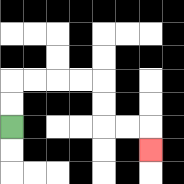{'start': '[0, 5]', 'end': '[6, 6]', 'path_directions': 'U,U,R,R,R,R,D,D,R,R,D', 'path_coordinates': '[[0, 5], [0, 4], [0, 3], [1, 3], [2, 3], [3, 3], [4, 3], [4, 4], [4, 5], [5, 5], [6, 5], [6, 6]]'}